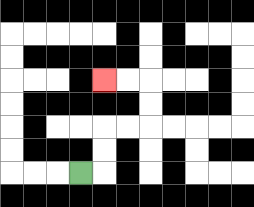{'start': '[3, 7]', 'end': '[4, 3]', 'path_directions': 'R,U,U,R,R,U,U,L,L', 'path_coordinates': '[[3, 7], [4, 7], [4, 6], [4, 5], [5, 5], [6, 5], [6, 4], [6, 3], [5, 3], [4, 3]]'}